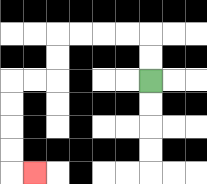{'start': '[6, 3]', 'end': '[1, 7]', 'path_directions': 'U,U,L,L,L,L,D,D,L,L,D,D,D,D,R', 'path_coordinates': '[[6, 3], [6, 2], [6, 1], [5, 1], [4, 1], [3, 1], [2, 1], [2, 2], [2, 3], [1, 3], [0, 3], [0, 4], [0, 5], [0, 6], [0, 7], [1, 7]]'}